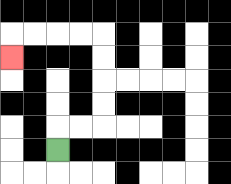{'start': '[2, 6]', 'end': '[0, 2]', 'path_directions': 'U,R,R,U,U,U,U,L,L,L,L,D', 'path_coordinates': '[[2, 6], [2, 5], [3, 5], [4, 5], [4, 4], [4, 3], [4, 2], [4, 1], [3, 1], [2, 1], [1, 1], [0, 1], [0, 2]]'}